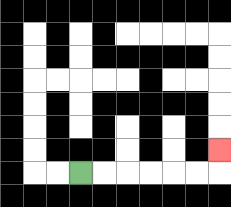{'start': '[3, 7]', 'end': '[9, 6]', 'path_directions': 'R,R,R,R,R,R,U', 'path_coordinates': '[[3, 7], [4, 7], [5, 7], [6, 7], [7, 7], [8, 7], [9, 7], [9, 6]]'}